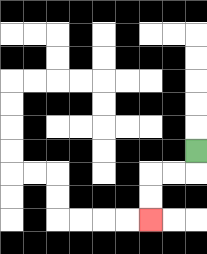{'start': '[8, 6]', 'end': '[6, 9]', 'path_directions': 'D,L,L,D,D', 'path_coordinates': '[[8, 6], [8, 7], [7, 7], [6, 7], [6, 8], [6, 9]]'}